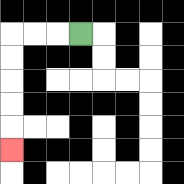{'start': '[3, 1]', 'end': '[0, 6]', 'path_directions': 'L,L,L,D,D,D,D,D', 'path_coordinates': '[[3, 1], [2, 1], [1, 1], [0, 1], [0, 2], [0, 3], [0, 4], [0, 5], [0, 6]]'}